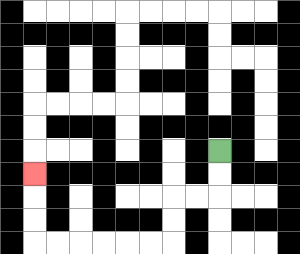{'start': '[9, 6]', 'end': '[1, 7]', 'path_directions': 'D,D,L,L,D,D,L,L,L,L,L,L,U,U,U', 'path_coordinates': '[[9, 6], [9, 7], [9, 8], [8, 8], [7, 8], [7, 9], [7, 10], [6, 10], [5, 10], [4, 10], [3, 10], [2, 10], [1, 10], [1, 9], [1, 8], [1, 7]]'}